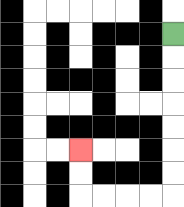{'start': '[7, 1]', 'end': '[3, 6]', 'path_directions': 'D,D,D,D,D,D,D,L,L,L,L,U,U', 'path_coordinates': '[[7, 1], [7, 2], [7, 3], [7, 4], [7, 5], [7, 6], [7, 7], [7, 8], [6, 8], [5, 8], [4, 8], [3, 8], [3, 7], [3, 6]]'}